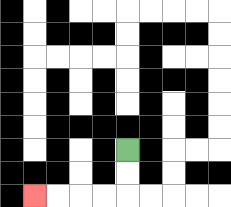{'start': '[5, 6]', 'end': '[1, 8]', 'path_directions': 'D,D,L,L,L,L', 'path_coordinates': '[[5, 6], [5, 7], [5, 8], [4, 8], [3, 8], [2, 8], [1, 8]]'}